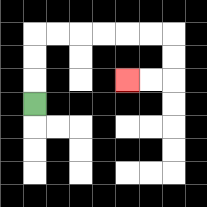{'start': '[1, 4]', 'end': '[5, 3]', 'path_directions': 'U,U,U,R,R,R,R,R,R,D,D,L,L', 'path_coordinates': '[[1, 4], [1, 3], [1, 2], [1, 1], [2, 1], [3, 1], [4, 1], [5, 1], [6, 1], [7, 1], [7, 2], [7, 3], [6, 3], [5, 3]]'}